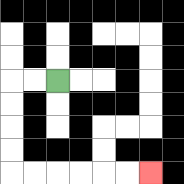{'start': '[2, 3]', 'end': '[6, 7]', 'path_directions': 'L,L,D,D,D,D,R,R,R,R,R,R', 'path_coordinates': '[[2, 3], [1, 3], [0, 3], [0, 4], [0, 5], [0, 6], [0, 7], [1, 7], [2, 7], [3, 7], [4, 7], [5, 7], [6, 7]]'}